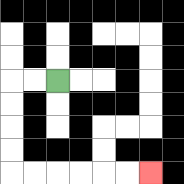{'start': '[2, 3]', 'end': '[6, 7]', 'path_directions': 'L,L,D,D,D,D,R,R,R,R,R,R', 'path_coordinates': '[[2, 3], [1, 3], [0, 3], [0, 4], [0, 5], [0, 6], [0, 7], [1, 7], [2, 7], [3, 7], [4, 7], [5, 7], [6, 7]]'}